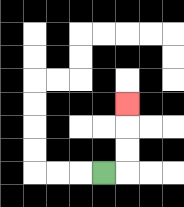{'start': '[4, 7]', 'end': '[5, 4]', 'path_directions': 'R,U,U,U', 'path_coordinates': '[[4, 7], [5, 7], [5, 6], [5, 5], [5, 4]]'}